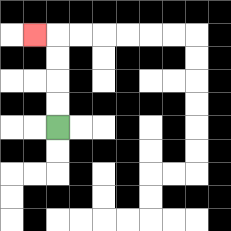{'start': '[2, 5]', 'end': '[1, 1]', 'path_directions': 'U,U,U,U,L', 'path_coordinates': '[[2, 5], [2, 4], [2, 3], [2, 2], [2, 1], [1, 1]]'}